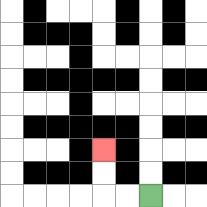{'start': '[6, 8]', 'end': '[4, 6]', 'path_directions': 'L,L,U,U', 'path_coordinates': '[[6, 8], [5, 8], [4, 8], [4, 7], [4, 6]]'}